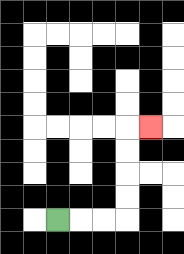{'start': '[2, 9]', 'end': '[6, 5]', 'path_directions': 'R,R,R,U,U,U,U,R', 'path_coordinates': '[[2, 9], [3, 9], [4, 9], [5, 9], [5, 8], [5, 7], [5, 6], [5, 5], [6, 5]]'}